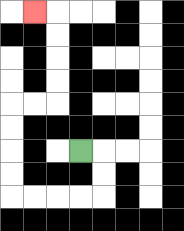{'start': '[3, 6]', 'end': '[1, 0]', 'path_directions': 'R,D,D,L,L,L,L,U,U,U,U,R,R,U,U,U,U,L', 'path_coordinates': '[[3, 6], [4, 6], [4, 7], [4, 8], [3, 8], [2, 8], [1, 8], [0, 8], [0, 7], [0, 6], [0, 5], [0, 4], [1, 4], [2, 4], [2, 3], [2, 2], [2, 1], [2, 0], [1, 0]]'}